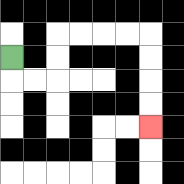{'start': '[0, 2]', 'end': '[6, 5]', 'path_directions': 'D,R,R,U,U,R,R,R,R,D,D,D,D', 'path_coordinates': '[[0, 2], [0, 3], [1, 3], [2, 3], [2, 2], [2, 1], [3, 1], [4, 1], [5, 1], [6, 1], [6, 2], [6, 3], [6, 4], [6, 5]]'}